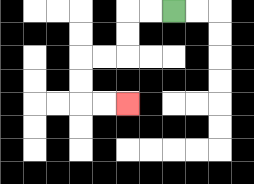{'start': '[7, 0]', 'end': '[5, 4]', 'path_directions': 'L,L,D,D,L,L,D,D,R,R', 'path_coordinates': '[[7, 0], [6, 0], [5, 0], [5, 1], [5, 2], [4, 2], [3, 2], [3, 3], [3, 4], [4, 4], [5, 4]]'}